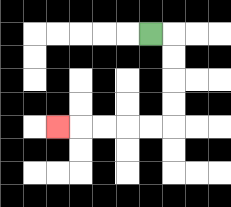{'start': '[6, 1]', 'end': '[2, 5]', 'path_directions': 'R,D,D,D,D,L,L,L,L,L', 'path_coordinates': '[[6, 1], [7, 1], [7, 2], [7, 3], [7, 4], [7, 5], [6, 5], [5, 5], [4, 5], [3, 5], [2, 5]]'}